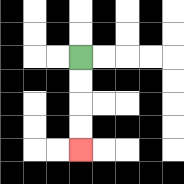{'start': '[3, 2]', 'end': '[3, 6]', 'path_directions': 'D,D,D,D', 'path_coordinates': '[[3, 2], [3, 3], [3, 4], [3, 5], [3, 6]]'}